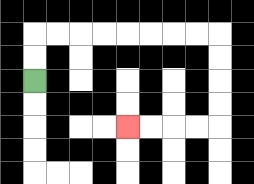{'start': '[1, 3]', 'end': '[5, 5]', 'path_directions': 'U,U,R,R,R,R,R,R,R,R,D,D,D,D,L,L,L,L', 'path_coordinates': '[[1, 3], [1, 2], [1, 1], [2, 1], [3, 1], [4, 1], [5, 1], [6, 1], [7, 1], [8, 1], [9, 1], [9, 2], [9, 3], [9, 4], [9, 5], [8, 5], [7, 5], [6, 5], [5, 5]]'}